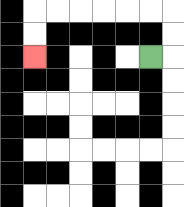{'start': '[6, 2]', 'end': '[1, 2]', 'path_directions': 'R,U,U,L,L,L,L,L,L,D,D', 'path_coordinates': '[[6, 2], [7, 2], [7, 1], [7, 0], [6, 0], [5, 0], [4, 0], [3, 0], [2, 0], [1, 0], [1, 1], [1, 2]]'}